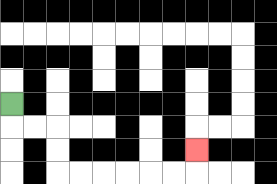{'start': '[0, 4]', 'end': '[8, 6]', 'path_directions': 'D,R,R,D,D,R,R,R,R,R,R,U', 'path_coordinates': '[[0, 4], [0, 5], [1, 5], [2, 5], [2, 6], [2, 7], [3, 7], [4, 7], [5, 7], [6, 7], [7, 7], [8, 7], [8, 6]]'}